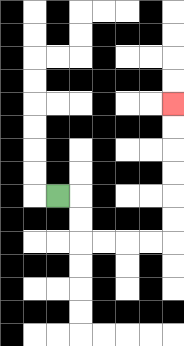{'start': '[2, 8]', 'end': '[7, 4]', 'path_directions': 'R,D,D,R,R,R,R,U,U,U,U,U,U', 'path_coordinates': '[[2, 8], [3, 8], [3, 9], [3, 10], [4, 10], [5, 10], [6, 10], [7, 10], [7, 9], [7, 8], [7, 7], [7, 6], [7, 5], [7, 4]]'}